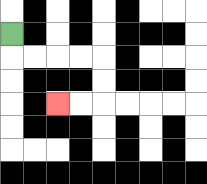{'start': '[0, 1]', 'end': '[2, 4]', 'path_directions': 'D,R,R,R,R,D,D,L,L', 'path_coordinates': '[[0, 1], [0, 2], [1, 2], [2, 2], [3, 2], [4, 2], [4, 3], [4, 4], [3, 4], [2, 4]]'}